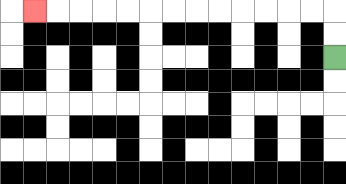{'start': '[14, 2]', 'end': '[1, 0]', 'path_directions': 'U,U,L,L,L,L,L,L,L,L,L,L,L,L,L', 'path_coordinates': '[[14, 2], [14, 1], [14, 0], [13, 0], [12, 0], [11, 0], [10, 0], [9, 0], [8, 0], [7, 0], [6, 0], [5, 0], [4, 0], [3, 0], [2, 0], [1, 0]]'}